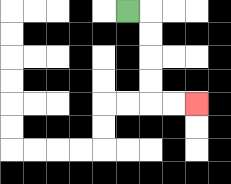{'start': '[5, 0]', 'end': '[8, 4]', 'path_directions': 'R,D,D,D,D,R,R', 'path_coordinates': '[[5, 0], [6, 0], [6, 1], [6, 2], [6, 3], [6, 4], [7, 4], [8, 4]]'}